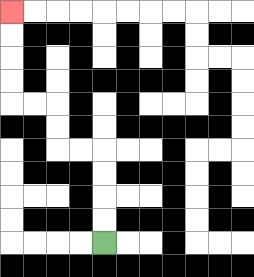{'start': '[4, 10]', 'end': '[0, 0]', 'path_directions': 'U,U,U,U,L,L,U,U,L,L,U,U,U,U', 'path_coordinates': '[[4, 10], [4, 9], [4, 8], [4, 7], [4, 6], [3, 6], [2, 6], [2, 5], [2, 4], [1, 4], [0, 4], [0, 3], [0, 2], [0, 1], [0, 0]]'}